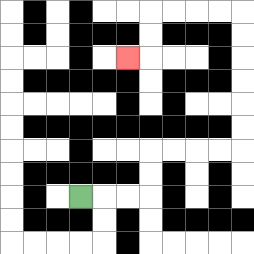{'start': '[3, 8]', 'end': '[5, 2]', 'path_directions': 'R,R,R,U,U,R,R,R,R,U,U,U,U,U,U,L,L,L,L,D,D,L', 'path_coordinates': '[[3, 8], [4, 8], [5, 8], [6, 8], [6, 7], [6, 6], [7, 6], [8, 6], [9, 6], [10, 6], [10, 5], [10, 4], [10, 3], [10, 2], [10, 1], [10, 0], [9, 0], [8, 0], [7, 0], [6, 0], [6, 1], [6, 2], [5, 2]]'}